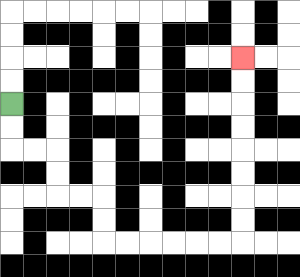{'start': '[0, 4]', 'end': '[10, 2]', 'path_directions': 'D,D,R,R,D,D,R,R,D,D,R,R,R,R,R,R,U,U,U,U,U,U,U,U', 'path_coordinates': '[[0, 4], [0, 5], [0, 6], [1, 6], [2, 6], [2, 7], [2, 8], [3, 8], [4, 8], [4, 9], [4, 10], [5, 10], [6, 10], [7, 10], [8, 10], [9, 10], [10, 10], [10, 9], [10, 8], [10, 7], [10, 6], [10, 5], [10, 4], [10, 3], [10, 2]]'}